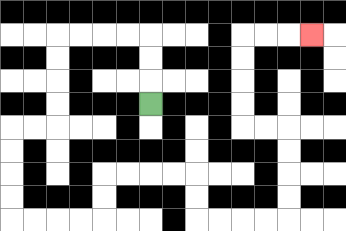{'start': '[6, 4]', 'end': '[13, 1]', 'path_directions': 'U,U,U,L,L,L,L,D,D,D,D,L,L,D,D,D,D,R,R,R,R,U,U,R,R,R,R,D,D,R,R,R,R,U,U,U,U,L,L,U,U,U,U,R,R,R', 'path_coordinates': '[[6, 4], [6, 3], [6, 2], [6, 1], [5, 1], [4, 1], [3, 1], [2, 1], [2, 2], [2, 3], [2, 4], [2, 5], [1, 5], [0, 5], [0, 6], [0, 7], [0, 8], [0, 9], [1, 9], [2, 9], [3, 9], [4, 9], [4, 8], [4, 7], [5, 7], [6, 7], [7, 7], [8, 7], [8, 8], [8, 9], [9, 9], [10, 9], [11, 9], [12, 9], [12, 8], [12, 7], [12, 6], [12, 5], [11, 5], [10, 5], [10, 4], [10, 3], [10, 2], [10, 1], [11, 1], [12, 1], [13, 1]]'}